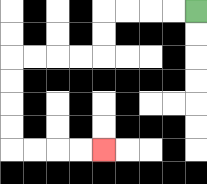{'start': '[8, 0]', 'end': '[4, 6]', 'path_directions': 'L,L,L,L,D,D,L,L,L,L,D,D,D,D,R,R,R,R', 'path_coordinates': '[[8, 0], [7, 0], [6, 0], [5, 0], [4, 0], [4, 1], [4, 2], [3, 2], [2, 2], [1, 2], [0, 2], [0, 3], [0, 4], [0, 5], [0, 6], [1, 6], [2, 6], [3, 6], [4, 6]]'}